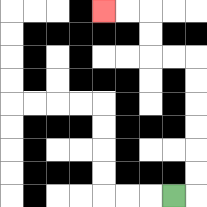{'start': '[7, 8]', 'end': '[4, 0]', 'path_directions': 'R,U,U,U,U,U,U,L,L,U,U,L,L', 'path_coordinates': '[[7, 8], [8, 8], [8, 7], [8, 6], [8, 5], [8, 4], [8, 3], [8, 2], [7, 2], [6, 2], [6, 1], [6, 0], [5, 0], [4, 0]]'}